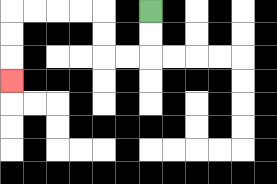{'start': '[6, 0]', 'end': '[0, 3]', 'path_directions': 'D,D,L,L,U,U,L,L,L,L,D,D,D', 'path_coordinates': '[[6, 0], [6, 1], [6, 2], [5, 2], [4, 2], [4, 1], [4, 0], [3, 0], [2, 0], [1, 0], [0, 0], [0, 1], [0, 2], [0, 3]]'}